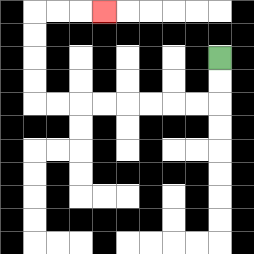{'start': '[9, 2]', 'end': '[4, 0]', 'path_directions': 'D,D,L,L,L,L,L,L,L,L,U,U,U,U,R,R,R', 'path_coordinates': '[[9, 2], [9, 3], [9, 4], [8, 4], [7, 4], [6, 4], [5, 4], [4, 4], [3, 4], [2, 4], [1, 4], [1, 3], [1, 2], [1, 1], [1, 0], [2, 0], [3, 0], [4, 0]]'}